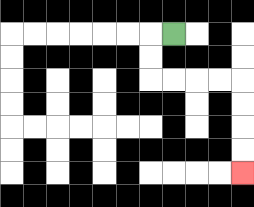{'start': '[7, 1]', 'end': '[10, 7]', 'path_directions': 'L,D,D,R,R,R,R,D,D,D,D', 'path_coordinates': '[[7, 1], [6, 1], [6, 2], [6, 3], [7, 3], [8, 3], [9, 3], [10, 3], [10, 4], [10, 5], [10, 6], [10, 7]]'}